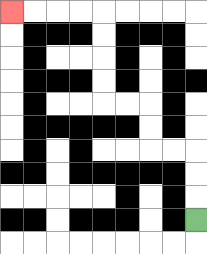{'start': '[8, 9]', 'end': '[0, 0]', 'path_directions': 'U,U,U,L,L,U,U,L,L,U,U,U,U,L,L,L,L', 'path_coordinates': '[[8, 9], [8, 8], [8, 7], [8, 6], [7, 6], [6, 6], [6, 5], [6, 4], [5, 4], [4, 4], [4, 3], [4, 2], [4, 1], [4, 0], [3, 0], [2, 0], [1, 0], [0, 0]]'}